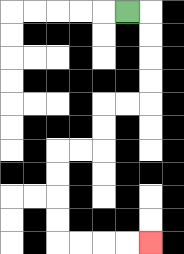{'start': '[5, 0]', 'end': '[6, 10]', 'path_directions': 'R,D,D,D,D,L,L,D,D,L,L,D,D,D,D,R,R,R,R', 'path_coordinates': '[[5, 0], [6, 0], [6, 1], [6, 2], [6, 3], [6, 4], [5, 4], [4, 4], [4, 5], [4, 6], [3, 6], [2, 6], [2, 7], [2, 8], [2, 9], [2, 10], [3, 10], [4, 10], [5, 10], [6, 10]]'}